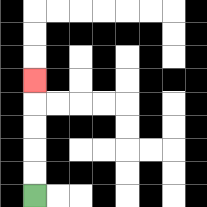{'start': '[1, 8]', 'end': '[1, 3]', 'path_directions': 'U,U,U,U,U', 'path_coordinates': '[[1, 8], [1, 7], [1, 6], [1, 5], [1, 4], [1, 3]]'}